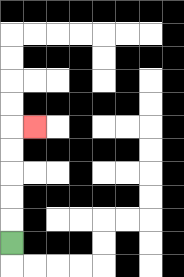{'start': '[0, 10]', 'end': '[1, 5]', 'path_directions': 'U,U,U,U,U,R', 'path_coordinates': '[[0, 10], [0, 9], [0, 8], [0, 7], [0, 6], [0, 5], [1, 5]]'}